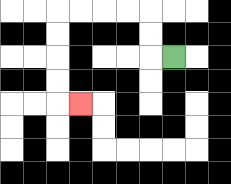{'start': '[7, 2]', 'end': '[3, 4]', 'path_directions': 'L,U,U,L,L,L,L,D,D,D,D,R', 'path_coordinates': '[[7, 2], [6, 2], [6, 1], [6, 0], [5, 0], [4, 0], [3, 0], [2, 0], [2, 1], [2, 2], [2, 3], [2, 4], [3, 4]]'}